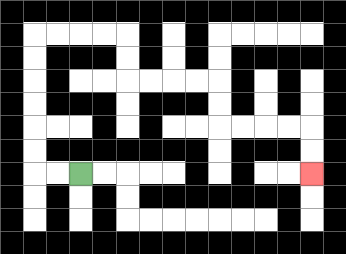{'start': '[3, 7]', 'end': '[13, 7]', 'path_directions': 'L,L,U,U,U,U,U,U,R,R,R,R,D,D,R,R,R,R,D,D,R,R,R,R,D,D', 'path_coordinates': '[[3, 7], [2, 7], [1, 7], [1, 6], [1, 5], [1, 4], [1, 3], [1, 2], [1, 1], [2, 1], [3, 1], [4, 1], [5, 1], [5, 2], [5, 3], [6, 3], [7, 3], [8, 3], [9, 3], [9, 4], [9, 5], [10, 5], [11, 5], [12, 5], [13, 5], [13, 6], [13, 7]]'}